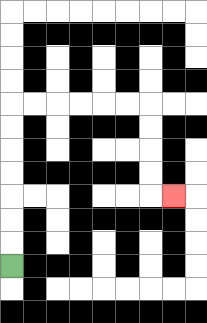{'start': '[0, 11]', 'end': '[7, 8]', 'path_directions': 'U,U,U,U,U,U,U,R,R,R,R,R,R,D,D,D,D,R', 'path_coordinates': '[[0, 11], [0, 10], [0, 9], [0, 8], [0, 7], [0, 6], [0, 5], [0, 4], [1, 4], [2, 4], [3, 4], [4, 4], [5, 4], [6, 4], [6, 5], [6, 6], [6, 7], [6, 8], [7, 8]]'}